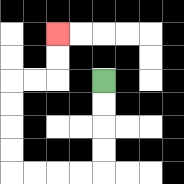{'start': '[4, 3]', 'end': '[2, 1]', 'path_directions': 'D,D,D,D,L,L,L,L,U,U,U,U,R,R,U,U', 'path_coordinates': '[[4, 3], [4, 4], [4, 5], [4, 6], [4, 7], [3, 7], [2, 7], [1, 7], [0, 7], [0, 6], [0, 5], [0, 4], [0, 3], [1, 3], [2, 3], [2, 2], [2, 1]]'}